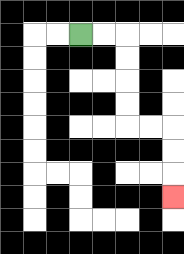{'start': '[3, 1]', 'end': '[7, 8]', 'path_directions': 'R,R,D,D,D,D,R,R,D,D,D', 'path_coordinates': '[[3, 1], [4, 1], [5, 1], [5, 2], [5, 3], [5, 4], [5, 5], [6, 5], [7, 5], [7, 6], [7, 7], [7, 8]]'}